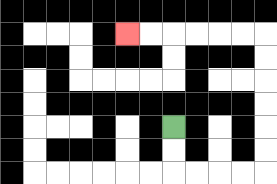{'start': '[7, 5]', 'end': '[5, 1]', 'path_directions': 'D,D,R,R,R,R,U,U,U,U,U,U,L,L,L,L,L,L', 'path_coordinates': '[[7, 5], [7, 6], [7, 7], [8, 7], [9, 7], [10, 7], [11, 7], [11, 6], [11, 5], [11, 4], [11, 3], [11, 2], [11, 1], [10, 1], [9, 1], [8, 1], [7, 1], [6, 1], [5, 1]]'}